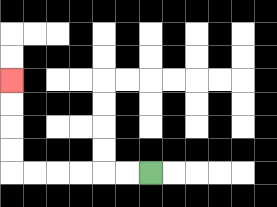{'start': '[6, 7]', 'end': '[0, 3]', 'path_directions': 'L,L,L,L,L,L,U,U,U,U', 'path_coordinates': '[[6, 7], [5, 7], [4, 7], [3, 7], [2, 7], [1, 7], [0, 7], [0, 6], [0, 5], [0, 4], [0, 3]]'}